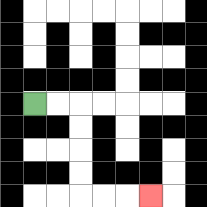{'start': '[1, 4]', 'end': '[6, 8]', 'path_directions': 'R,R,D,D,D,D,R,R,R', 'path_coordinates': '[[1, 4], [2, 4], [3, 4], [3, 5], [3, 6], [3, 7], [3, 8], [4, 8], [5, 8], [6, 8]]'}